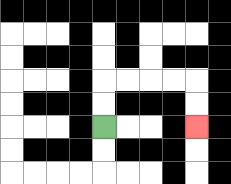{'start': '[4, 5]', 'end': '[8, 5]', 'path_directions': 'U,U,R,R,R,R,D,D', 'path_coordinates': '[[4, 5], [4, 4], [4, 3], [5, 3], [6, 3], [7, 3], [8, 3], [8, 4], [8, 5]]'}